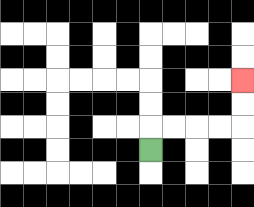{'start': '[6, 6]', 'end': '[10, 3]', 'path_directions': 'U,R,R,R,R,U,U', 'path_coordinates': '[[6, 6], [6, 5], [7, 5], [8, 5], [9, 5], [10, 5], [10, 4], [10, 3]]'}